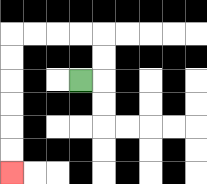{'start': '[3, 3]', 'end': '[0, 7]', 'path_directions': 'R,U,U,L,L,L,L,D,D,D,D,D,D', 'path_coordinates': '[[3, 3], [4, 3], [4, 2], [4, 1], [3, 1], [2, 1], [1, 1], [0, 1], [0, 2], [0, 3], [0, 4], [0, 5], [0, 6], [0, 7]]'}